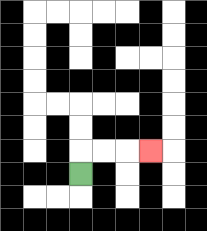{'start': '[3, 7]', 'end': '[6, 6]', 'path_directions': 'U,R,R,R', 'path_coordinates': '[[3, 7], [3, 6], [4, 6], [5, 6], [6, 6]]'}